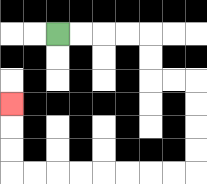{'start': '[2, 1]', 'end': '[0, 4]', 'path_directions': 'R,R,R,R,D,D,R,R,D,D,D,D,L,L,L,L,L,L,L,L,U,U,U', 'path_coordinates': '[[2, 1], [3, 1], [4, 1], [5, 1], [6, 1], [6, 2], [6, 3], [7, 3], [8, 3], [8, 4], [8, 5], [8, 6], [8, 7], [7, 7], [6, 7], [5, 7], [4, 7], [3, 7], [2, 7], [1, 7], [0, 7], [0, 6], [0, 5], [0, 4]]'}